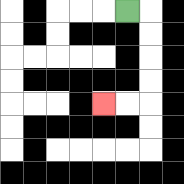{'start': '[5, 0]', 'end': '[4, 4]', 'path_directions': 'R,D,D,D,D,L,L', 'path_coordinates': '[[5, 0], [6, 0], [6, 1], [6, 2], [6, 3], [6, 4], [5, 4], [4, 4]]'}